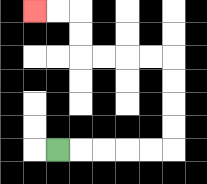{'start': '[2, 6]', 'end': '[1, 0]', 'path_directions': 'R,R,R,R,R,U,U,U,U,L,L,L,L,U,U,L,L', 'path_coordinates': '[[2, 6], [3, 6], [4, 6], [5, 6], [6, 6], [7, 6], [7, 5], [7, 4], [7, 3], [7, 2], [6, 2], [5, 2], [4, 2], [3, 2], [3, 1], [3, 0], [2, 0], [1, 0]]'}